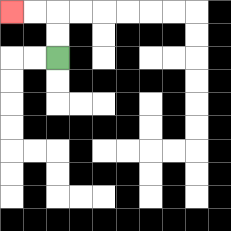{'start': '[2, 2]', 'end': '[0, 0]', 'path_directions': 'U,U,L,L', 'path_coordinates': '[[2, 2], [2, 1], [2, 0], [1, 0], [0, 0]]'}